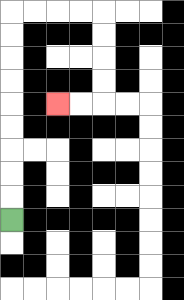{'start': '[0, 9]', 'end': '[2, 4]', 'path_directions': 'U,U,U,U,U,U,U,U,U,R,R,R,R,D,D,D,D,L,L', 'path_coordinates': '[[0, 9], [0, 8], [0, 7], [0, 6], [0, 5], [0, 4], [0, 3], [0, 2], [0, 1], [0, 0], [1, 0], [2, 0], [3, 0], [4, 0], [4, 1], [4, 2], [4, 3], [4, 4], [3, 4], [2, 4]]'}